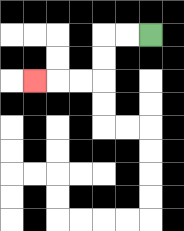{'start': '[6, 1]', 'end': '[1, 3]', 'path_directions': 'L,L,D,D,L,L,L', 'path_coordinates': '[[6, 1], [5, 1], [4, 1], [4, 2], [4, 3], [3, 3], [2, 3], [1, 3]]'}